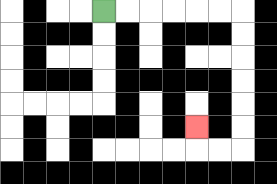{'start': '[4, 0]', 'end': '[8, 5]', 'path_directions': 'R,R,R,R,R,R,D,D,D,D,D,D,L,L,U', 'path_coordinates': '[[4, 0], [5, 0], [6, 0], [7, 0], [8, 0], [9, 0], [10, 0], [10, 1], [10, 2], [10, 3], [10, 4], [10, 5], [10, 6], [9, 6], [8, 6], [8, 5]]'}